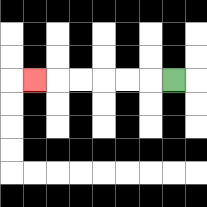{'start': '[7, 3]', 'end': '[1, 3]', 'path_directions': 'L,L,L,L,L,L', 'path_coordinates': '[[7, 3], [6, 3], [5, 3], [4, 3], [3, 3], [2, 3], [1, 3]]'}